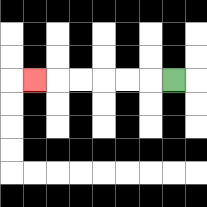{'start': '[7, 3]', 'end': '[1, 3]', 'path_directions': 'L,L,L,L,L,L', 'path_coordinates': '[[7, 3], [6, 3], [5, 3], [4, 3], [3, 3], [2, 3], [1, 3]]'}